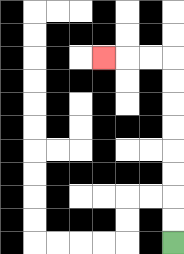{'start': '[7, 10]', 'end': '[4, 2]', 'path_directions': 'U,U,U,U,U,U,U,U,L,L,L', 'path_coordinates': '[[7, 10], [7, 9], [7, 8], [7, 7], [7, 6], [7, 5], [7, 4], [7, 3], [7, 2], [6, 2], [5, 2], [4, 2]]'}